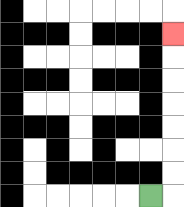{'start': '[6, 8]', 'end': '[7, 1]', 'path_directions': 'R,U,U,U,U,U,U,U', 'path_coordinates': '[[6, 8], [7, 8], [7, 7], [7, 6], [7, 5], [7, 4], [7, 3], [7, 2], [7, 1]]'}